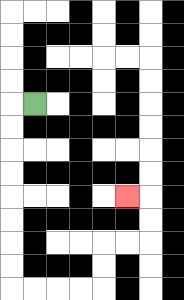{'start': '[1, 4]', 'end': '[5, 8]', 'path_directions': 'L,D,D,D,D,D,D,D,D,R,R,R,R,U,U,R,R,U,U,L', 'path_coordinates': '[[1, 4], [0, 4], [0, 5], [0, 6], [0, 7], [0, 8], [0, 9], [0, 10], [0, 11], [0, 12], [1, 12], [2, 12], [3, 12], [4, 12], [4, 11], [4, 10], [5, 10], [6, 10], [6, 9], [6, 8], [5, 8]]'}